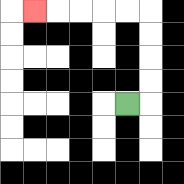{'start': '[5, 4]', 'end': '[1, 0]', 'path_directions': 'R,U,U,U,U,L,L,L,L,L', 'path_coordinates': '[[5, 4], [6, 4], [6, 3], [6, 2], [6, 1], [6, 0], [5, 0], [4, 0], [3, 0], [2, 0], [1, 0]]'}